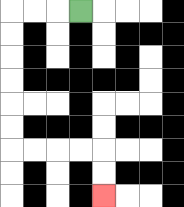{'start': '[3, 0]', 'end': '[4, 8]', 'path_directions': 'L,L,L,D,D,D,D,D,D,R,R,R,R,D,D', 'path_coordinates': '[[3, 0], [2, 0], [1, 0], [0, 0], [0, 1], [0, 2], [0, 3], [0, 4], [0, 5], [0, 6], [1, 6], [2, 6], [3, 6], [4, 6], [4, 7], [4, 8]]'}